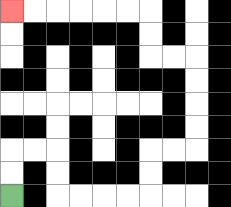{'start': '[0, 8]', 'end': '[0, 0]', 'path_directions': 'U,U,R,R,D,D,R,R,R,R,U,U,R,R,U,U,U,U,L,L,U,U,L,L,L,L,L,L', 'path_coordinates': '[[0, 8], [0, 7], [0, 6], [1, 6], [2, 6], [2, 7], [2, 8], [3, 8], [4, 8], [5, 8], [6, 8], [6, 7], [6, 6], [7, 6], [8, 6], [8, 5], [8, 4], [8, 3], [8, 2], [7, 2], [6, 2], [6, 1], [6, 0], [5, 0], [4, 0], [3, 0], [2, 0], [1, 0], [0, 0]]'}